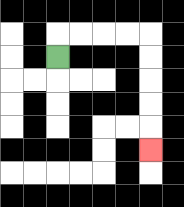{'start': '[2, 2]', 'end': '[6, 6]', 'path_directions': 'U,R,R,R,R,D,D,D,D,D', 'path_coordinates': '[[2, 2], [2, 1], [3, 1], [4, 1], [5, 1], [6, 1], [6, 2], [6, 3], [6, 4], [6, 5], [6, 6]]'}